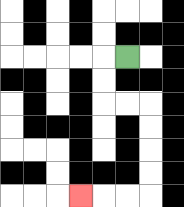{'start': '[5, 2]', 'end': '[3, 8]', 'path_directions': 'L,D,D,R,R,D,D,D,D,L,L,L', 'path_coordinates': '[[5, 2], [4, 2], [4, 3], [4, 4], [5, 4], [6, 4], [6, 5], [6, 6], [6, 7], [6, 8], [5, 8], [4, 8], [3, 8]]'}